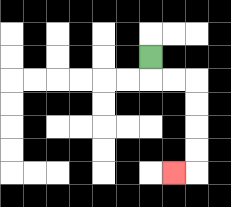{'start': '[6, 2]', 'end': '[7, 7]', 'path_directions': 'D,R,R,D,D,D,D,L', 'path_coordinates': '[[6, 2], [6, 3], [7, 3], [8, 3], [8, 4], [8, 5], [8, 6], [8, 7], [7, 7]]'}